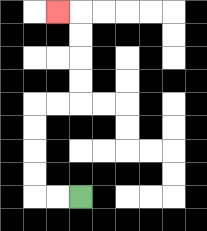{'start': '[3, 8]', 'end': '[2, 0]', 'path_directions': 'L,L,U,U,U,U,R,R,U,U,U,U,L', 'path_coordinates': '[[3, 8], [2, 8], [1, 8], [1, 7], [1, 6], [1, 5], [1, 4], [2, 4], [3, 4], [3, 3], [3, 2], [3, 1], [3, 0], [2, 0]]'}